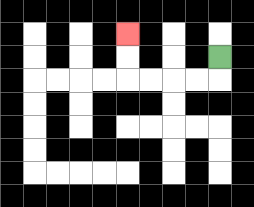{'start': '[9, 2]', 'end': '[5, 1]', 'path_directions': 'D,L,L,L,L,U,U', 'path_coordinates': '[[9, 2], [9, 3], [8, 3], [7, 3], [6, 3], [5, 3], [5, 2], [5, 1]]'}